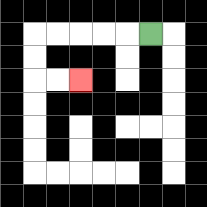{'start': '[6, 1]', 'end': '[3, 3]', 'path_directions': 'L,L,L,L,L,D,D,R,R', 'path_coordinates': '[[6, 1], [5, 1], [4, 1], [3, 1], [2, 1], [1, 1], [1, 2], [1, 3], [2, 3], [3, 3]]'}